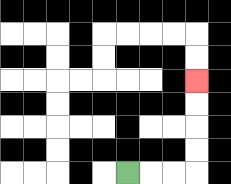{'start': '[5, 7]', 'end': '[8, 3]', 'path_directions': 'R,R,R,U,U,U,U', 'path_coordinates': '[[5, 7], [6, 7], [7, 7], [8, 7], [8, 6], [8, 5], [8, 4], [8, 3]]'}